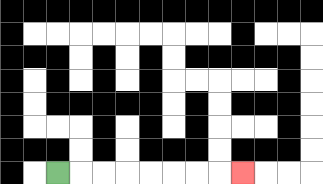{'start': '[2, 7]', 'end': '[10, 7]', 'path_directions': 'R,R,R,R,R,R,R,R', 'path_coordinates': '[[2, 7], [3, 7], [4, 7], [5, 7], [6, 7], [7, 7], [8, 7], [9, 7], [10, 7]]'}